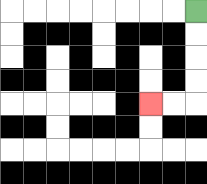{'start': '[8, 0]', 'end': '[6, 4]', 'path_directions': 'D,D,D,D,L,L', 'path_coordinates': '[[8, 0], [8, 1], [8, 2], [8, 3], [8, 4], [7, 4], [6, 4]]'}